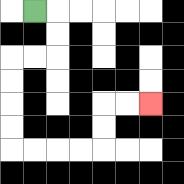{'start': '[1, 0]', 'end': '[6, 4]', 'path_directions': 'R,D,D,L,L,D,D,D,D,R,R,R,R,U,U,R,R', 'path_coordinates': '[[1, 0], [2, 0], [2, 1], [2, 2], [1, 2], [0, 2], [0, 3], [0, 4], [0, 5], [0, 6], [1, 6], [2, 6], [3, 6], [4, 6], [4, 5], [4, 4], [5, 4], [6, 4]]'}